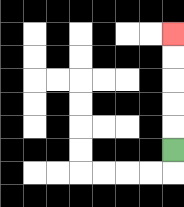{'start': '[7, 6]', 'end': '[7, 1]', 'path_directions': 'U,U,U,U,U', 'path_coordinates': '[[7, 6], [7, 5], [7, 4], [7, 3], [7, 2], [7, 1]]'}